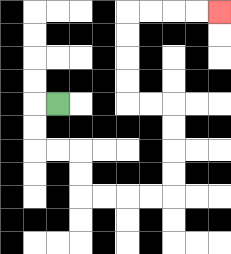{'start': '[2, 4]', 'end': '[9, 0]', 'path_directions': 'L,D,D,R,R,D,D,R,R,R,R,U,U,U,U,L,L,U,U,U,U,R,R,R,R', 'path_coordinates': '[[2, 4], [1, 4], [1, 5], [1, 6], [2, 6], [3, 6], [3, 7], [3, 8], [4, 8], [5, 8], [6, 8], [7, 8], [7, 7], [7, 6], [7, 5], [7, 4], [6, 4], [5, 4], [5, 3], [5, 2], [5, 1], [5, 0], [6, 0], [7, 0], [8, 0], [9, 0]]'}